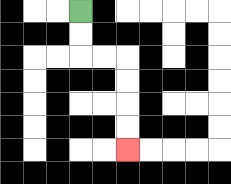{'start': '[3, 0]', 'end': '[5, 6]', 'path_directions': 'D,D,R,R,D,D,D,D', 'path_coordinates': '[[3, 0], [3, 1], [3, 2], [4, 2], [5, 2], [5, 3], [5, 4], [5, 5], [5, 6]]'}